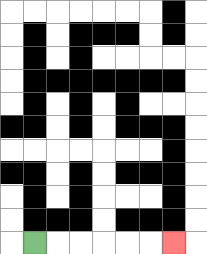{'start': '[1, 10]', 'end': '[7, 10]', 'path_directions': 'R,R,R,R,R,R', 'path_coordinates': '[[1, 10], [2, 10], [3, 10], [4, 10], [5, 10], [6, 10], [7, 10]]'}